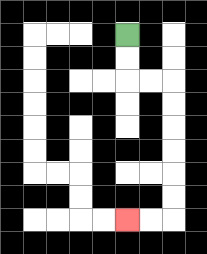{'start': '[5, 1]', 'end': '[5, 9]', 'path_directions': 'D,D,R,R,D,D,D,D,D,D,L,L', 'path_coordinates': '[[5, 1], [5, 2], [5, 3], [6, 3], [7, 3], [7, 4], [7, 5], [7, 6], [7, 7], [7, 8], [7, 9], [6, 9], [5, 9]]'}